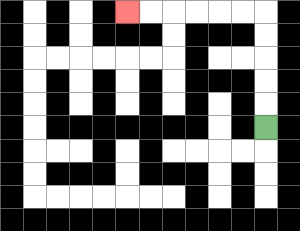{'start': '[11, 5]', 'end': '[5, 0]', 'path_directions': 'U,U,U,U,U,L,L,L,L,L,L', 'path_coordinates': '[[11, 5], [11, 4], [11, 3], [11, 2], [11, 1], [11, 0], [10, 0], [9, 0], [8, 0], [7, 0], [6, 0], [5, 0]]'}